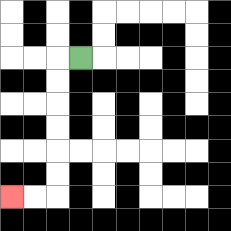{'start': '[3, 2]', 'end': '[0, 8]', 'path_directions': 'L,D,D,D,D,D,D,L,L', 'path_coordinates': '[[3, 2], [2, 2], [2, 3], [2, 4], [2, 5], [2, 6], [2, 7], [2, 8], [1, 8], [0, 8]]'}